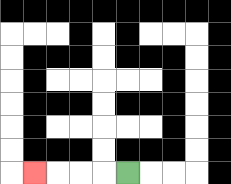{'start': '[5, 7]', 'end': '[1, 7]', 'path_directions': 'L,L,L,L', 'path_coordinates': '[[5, 7], [4, 7], [3, 7], [2, 7], [1, 7]]'}